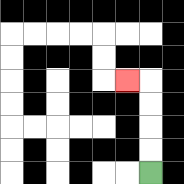{'start': '[6, 7]', 'end': '[5, 3]', 'path_directions': 'U,U,U,U,L', 'path_coordinates': '[[6, 7], [6, 6], [6, 5], [6, 4], [6, 3], [5, 3]]'}